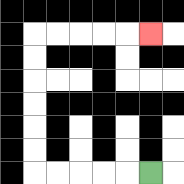{'start': '[6, 7]', 'end': '[6, 1]', 'path_directions': 'L,L,L,L,L,U,U,U,U,U,U,R,R,R,R,R', 'path_coordinates': '[[6, 7], [5, 7], [4, 7], [3, 7], [2, 7], [1, 7], [1, 6], [1, 5], [1, 4], [1, 3], [1, 2], [1, 1], [2, 1], [3, 1], [4, 1], [5, 1], [6, 1]]'}